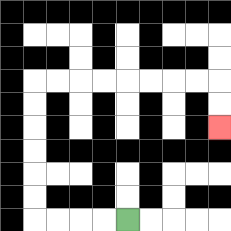{'start': '[5, 9]', 'end': '[9, 5]', 'path_directions': 'L,L,L,L,U,U,U,U,U,U,R,R,R,R,R,R,R,R,D,D', 'path_coordinates': '[[5, 9], [4, 9], [3, 9], [2, 9], [1, 9], [1, 8], [1, 7], [1, 6], [1, 5], [1, 4], [1, 3], [2, 3], [3, 3], [4, 3], [5, 3], [6, 3], [7, 3], [8, 3], [9, 3], [9, 4], [9, 5]]'}